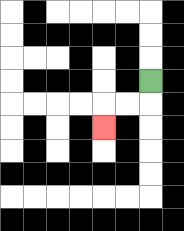{'start': '[6, 3]', 'end': '[4, 5]', 'path_directions': 'D,L,L,D', 'path_coordinates': '[[6, 3], [6, 4], [5, 4], [4, 4], [4, 5]]'}